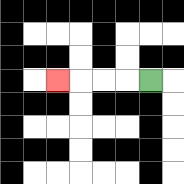{'start': '[6, 3]', 'end': '[2, 3]', 'path_directions': 'L,L,L,L', 'path_coordinates': '[[6, 3], [5, 3], [4, 3], [3, 3], [2, 3]]'}